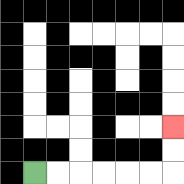{'start': '[1, 7]', 'end': '[7, 5]', 'path_directions': 'R,R,R,R,R,R,U,U', 'path_coordinates': '[[1, 7], [2, 7], [3, 7], [4, 7], [5, 7], [6, 7], [7, 7], [7, 6], [7, 5]]'}